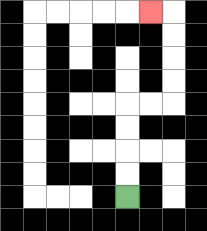{'start': '[5, 8]', 'end': '[6, 0]', 'path_directions': 'U,U,U,U,R,R,U,U,U,U,L', 'path_coordinates': '[[5, 8], [5, 7], [5, 6], [5, 5], [5, 4], [6, 4], [7, 4], [7, 3], [7, 2], [7, 1], [7, 0], [6, 0]]'}